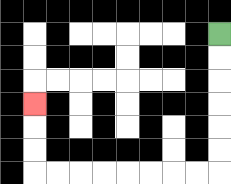{'start': '[9, 1]', 'end': '[1, 4]', 'path_directions': 'D,D,D,D,D,D,L,L,L,L,L,L,L,L,U,U,U', 'path_coordinates': '[[9, 1], [9, 2], [9, 3], [9, 4], [9, 5], [9, 6], [9, 7], [8, 7], [7, 7], [6, 7], [5, 7], [4, 7], [3, 7], [2, 7], [1, 7], [1, 6], [1, 5], [1, 4]]'}